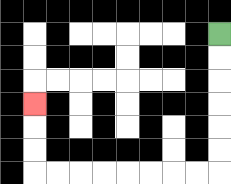{'start': '[9, 1]', 'end': '[1, 4]', 'path_directions': 'D,D,D,D,D,D,L,L,L,L,L,L,L,L,U,U,U', 'path_coordinates': '[[9, 1], [9, 2], [9, 3], [9, 4], [9, 5], [9, 6], [9, 7], [8, 7], [7, 7], [6, 7], [5, 7], [4, 7], [3, 7], [2, 7], [1, 7], [1, 6], [1, 5], [1, 4]]'}